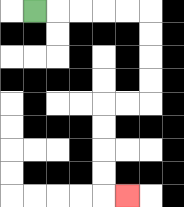{'start': '[1, 0]', 'end': '[5, 8]', 'path_directions': 'R,R,R,R,R,D,D,D,D,L,L,D,D,D,D,R', 'path_coordinates': '[[1, 0], [2, 0], [3, 0], [4, 0], [5, 0], [6, 0], [6, 1], [6, 2], [6, 3], [6, 4], [5, 4], [4, 4], [4, 5], [4, 6], [4, 7], [4, 8], [5, 8]]'}